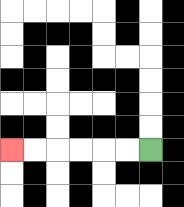{'start': '[6, 6]', 'end': '[0, 6]', 'path_directions': 'L,L,L,L,L,L', 'path_coordinates': '[[6, 6], [5, 6], [4, 6], [3, 6], [2, 6], [1, 6], [0, 6]]'}